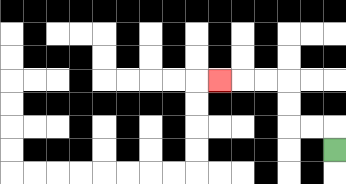{'start': '[14, 6]', 'end': '[9, 3]', 'path_directions': 'U,L,L,U,U,L,L,L', 'path_coordinates': '[[14, 6], [14, 5], [13, 5], [12, 5], [12, 4], [12, 3], [11, 3], [10, 3], [9, 3]]'}